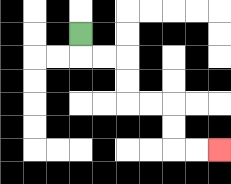{'start': '[3, 1]', 'end': '[9, 6]', 'path_directions': 'D,R,R,D,D,R,R,D,D,R,R', 'path_coordinates': '[[3, 1], [3, 2], [4, 2], [5, 2], [5, 3], [5, 4], [6, 4], [7, 4], [7, 5], [7, 6], [8, 6], [9, 6]]'}